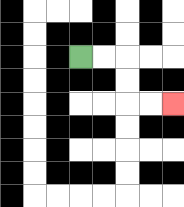{'start': '[3, 2]', 'end': '[7, 4]', 'path_directions': 'R,R,D,D,R,R', 'path_coordinates': '[[3, 2], [4, 2], [5, 2], [5, 3], [5, 4], [6, 4], [7, 4]]'}